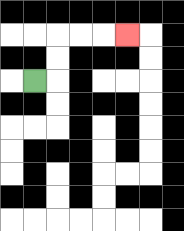{'start': '[1, 3]', 'end': '[5, 1]', 'path_directions': 'R,U,U,R,R,R', 'path_coordinates': '[[1, 3], [2, 3], [2, 2], [2, 1], [3, 1], [4, 1], [5, 1]]'}